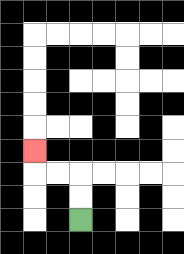{'start': '[3, 9]', 'end': '[1, 6]', 'path_directions': 'U,U,L,L,U', 'path_coordinates': '[[3, 9], [3, 8], [3, 7], [2, 7], [1, 7], [1, 6]]'}